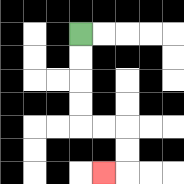{'start': '[3, 1]', 'end': '[4, 7]', 'path_directions': 'D,D,D,D,R,R,D,D,L', 'path_coordinates': '[[3, 1], [3, 2], [3, 3], [3, 4], [3, 5], [4, 5], [5, 5], [5, 6], [5, 7], [4, 7]]'}